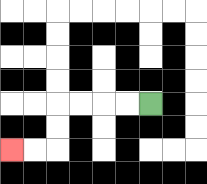{'start': '[6, 4]', 'end': '[0, 6]', 'path_directions': 'L,L,L,L,D,D,L,L', 'path_coordinates': '[[6, 4], [5, 4], [4, 4], [3, 4], [2, 4], [2, 5], [2, 6], [1, 6], [0, 6]]'}